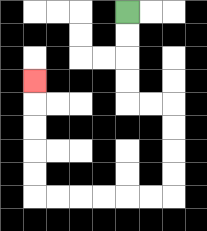{'start': '[5, 0]', 'end': '[1, 3]', 'path_directions': 'D,D,D,D,R,R,D,D,D,D,L,L,L,L,L,L,U,U,U,U,U', 'path_coordinates': '[[5, 0], [5, 1], [5, 2], [5, 3], [5, 4], [6, 4], [7, 4], [7, 5], [7, 6], [7, 7], [7, 8], [6, 8], [5, 8], [4, 8], [3, 8], [2, 8], [1, 8], [1, 7], [1, 6], [1, 5], [1, 4], [1, 3]]'}